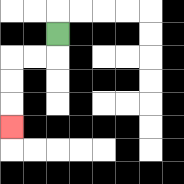{'start': '[2, 1]', 'end': '[0, 5]', 'path_directions': 'D,L,L,D,D,D', 'path_coordinates': '[[2, 1], [2, 2], [1, 2], [0, 2], [0, 3], [0, 4], [0, 5]]'}